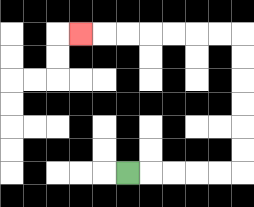{'start': '[5, 7]', 'end': '[3, 1]', 'path_directions': 'R,R,R,R,R,U,U,U,U,U,U,L,L,L,L,L,L,L', 'path_coordinates': '[[5, 7], [6, 7], [7, 7], [8, 7], [9, 7], [10, 7], [10, 6], [10, 5], [10, 4], [10, 3], [10, 2], [10, 1], [9, 1], [8, 1], [7, 1], [6, 1], [5, 1], [4, 1], [3, 1]]'}